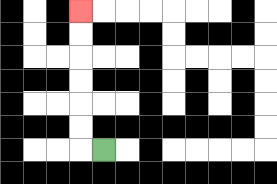{'start': '[4, 6]', 'end': '[3, 0]', 'path_directions': 'L,U,U,U,U,U,U', 'path_coordinates': '[[4, 6], [3, 6], [3, 5], [3, 4], [3, 3], [3, 2], [3, 1], [3, 0]]'}